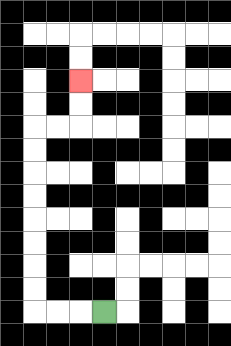{'start': '[4, 13]', 'end': '[3, 3]', 'path_directions': 'L,L,L,U,U,U,U,U,U,U,U,R,R,U,U', 'path_coordinates': '[[4, 13], [3, 13], [2, 13], [1, 13], [1, 12], [1, 11], [1, 10], [1, 9], [1, 8], [1, 7], [1, 6], [1, 5], [2, 5], [3, 5], [3, 4], [3, 3]]'}